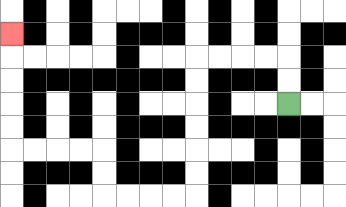{'start': '[12, 4]', 'end': '[0, 1]', 'path_directions': 'U,U,L,L,L,L,D,D,D,D,D,D,L,L,L,L,U,U,L,L,L,L,U,U,U,U,U', 'path_coordinates': '[[12, 4], [12, 3], [12, 2], [11, 2], [10, 2], [9, 2], [8, 2], [8, 3], [8, 4], [8, 5], [8, 6], [8, 7], [8, 8], [7, 8], [6, 8], [5, 8], [4, 8], [4, 7], [4, 6], [3, 6], [2, 6], [1, 6], [0, 6], [0, 5], [0, 4], [0, 3], [0, 2], [0, 1]]'}